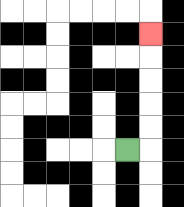{'start': '[5, 6]', 'end': '[6, 1]', 'path_directions': 'R,U,U,U,U,U', 'path_coordinates': '[[5, 6], [6, 6], [6, 5], [6, 4], [6, 3], [6, 2], [6, 1]]'}